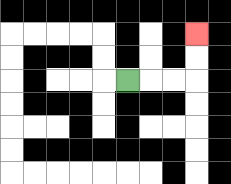{'start': '[5, 3]', 'end': '[8, 1]', 'path_directions': 'R,R,R,U,U', 'path_coordinates': '[[5, 3], [6, 3], [7, 3], [8, 3], [8, 2], [8, 1]]'}